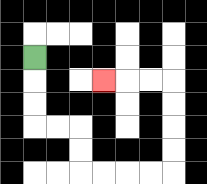{'start': '[1, 2]', 'end': '[4, 3]', 'path_directions': 'D,D,D,R,R,D,D,R,R,R,R,U,U,U,U,L,L,L', 'path_coordinates': '[[1, 2], [1, 3], [1, 4], [1, 5], [2, 5], [3, 5], [3, 6], [3, 7], [4, 7], [5, 7], [6, 7], [7, 7], [7, 6], [7, 5], [7, 4], [7, 3], [6, 3], [5, 3], [4, 3]]'}